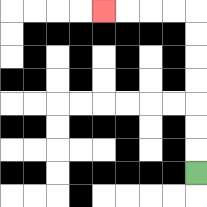{'start': '[8, 7]', 'end': '[4, 0]', 'path_directions': 'U,U,U,U,U,U,U,L,L,L,L', 'path_coordinates': '[[8, 7], [8, 6], [8, 5], [8, 4], [8, 3], [8, 2], [8, 1], [8, 0], [7, 0], [6, 0], [5, 0], [4, 0]]'}